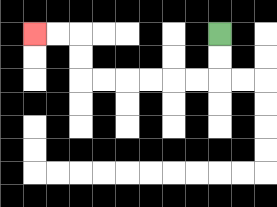{'start': '[9, 1]', 'end': '[1, 1]', 'path_directions': 'D,D,L,L,L,L,L,L,U,U,L,L', 'path_coordinates': '[[9, 1], [9, 2], [9, 3], [8, 3], [7, 3], [6, 3], [5, 3], [4, 3], [3, 3], [3, 2], [3, 1], [2, 1], [1, 1]]'}